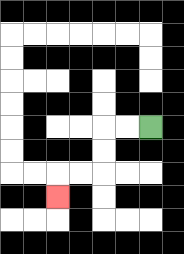{'start': '[6, 5]', 'end': '[2, 8]', 'path_directions': 'L,L,D,D,L,L,D', 'path_coordinates': '[[6, 5], [5, 5], [4, 5], [4, 6], [4, 7], [3, 7], [2, 7], [2, 8]]'}